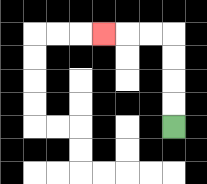{'start': '[7, 5]', 'end': '[4, 1]', 'path_directions': 'U,U,U,U,L,L,L', 'path_coordinates': '[[7, 5], [7, 4], [7, 3], [7, 2], [7, 1], [6, 1], [5, 1], [4, 1]]'}